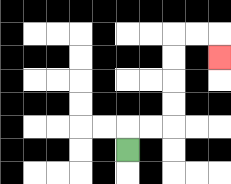{'start': '[5, 6]', 'end': '[9, 2]', 'path_directions': 'U,R,R,U,U,U,U,R,R,D', 'path_coordinates': '[[5, 6], [5, 5], [6, 5], [7, 5], [7, 4], [7, 3], [7, 2], [7, 1], [8, 1], [9, 1], [9, 2]]'}